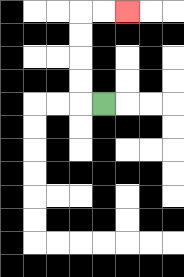{'start': '[4, 4]', 'end': '[5, 0]', 'path_directions': 'L,U,U,U,U,R,R', 'path_coordinates': '[[4, 4], [3, 4], [3, 3], [3, 2], [3, 1], [3, 0], [4, 0], [5, 0]]'}